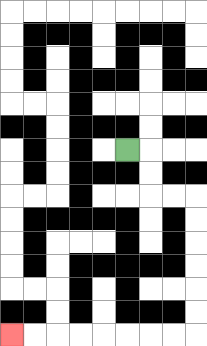{'start': '[5, 6]', 'end': '[0, 14]', 'path_directions': 'R,D,D,R,R,D,D,D,D,D,D,L,L,L,L,L,L,L,L', 'path_coordinates': '[[5, 6], [6, 6], [6, 7], [6, 8], [7, 8], [8, 8], [8, 9], [8, 10], [8, 11], [8, 12], [8, 13], [8, 14], [7, 14], [6, 14], [5, 14], [4, 14], [3, 14], [2, 14], [1, 14], [0, 14]]'}